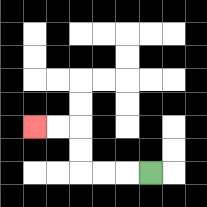{'start': '[6, 7]', 'end': '[1, 5]', 'path_directions': 'L,L,L,U,U,L,L', 'path_coordinates': '[[6, 7], [5, 7], [4, 7], [3, 7], [3, 6], [3, 5], [2, 5], [1, 5]]'}